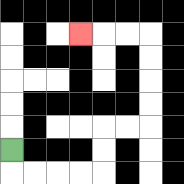{'start': '[0, 6]', 'end': '[3, 1]', 'path_directions': 'D,R,R,R,R,U,U,R,R,U,U,U,U,L,L,L', 'path_coordinates': '[[0, 6], [0, 7], [1, 7], [2, 7], [3, 7], [4, 7], [4, 6], [4, 5], [5, 5], [6, 5], [6, 4], [6, 3], [6, 2], [6, 1], [5, 1], [4, 1], [3, 1]]'}